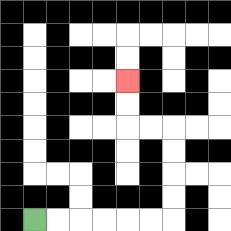{'start': '[1, 9]', 'end': '[5, 3]', 'path_directions': 'R,R,R,R,R,R,U,U,U,U,L,L,U,U', 'path_coordinates': '[[1, 9], [2, 9], [3, 9], [4, 9], [5, 9], [6, 9], [7, 9], [7, 8], [7, 7], [7, 6], [7, 5], [6, 5], [5, 5], [5, 4], [5, 3]]'}